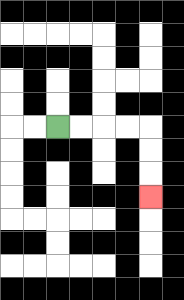{'start': '[2, 5]', 'end': '[6, 8]', 'path_directions': 'R,R,R,R,D,D,D', 'path_coordinates': '[[2, 5], [3, 5], [4, 5], [5, 5], [6, 5], [6, 6], [6, 7], [6, 8]]'}